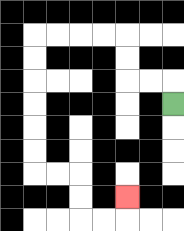{'start': '[7, 4]', 'end': '[5, 8]', 'path_directions': 'U,L,L,U,U,L,L,L,L,D,D,D,D,D,D,R,R,D,D,R,R,U', 'path_coordinates': '[[7, 4], [7, 3], [6, 3], [5, 3], [5, 2], [5, 1], [4, 1], [3, 1], [2, 1], [1, 1], [1, 2], [1, 3], [1, 4], [1, 5], [1, 6], [1, 7], [2, 7], [3, 7], [3, 8], [3, 9], [4, 9], [5, 9], [5, 8]]'}